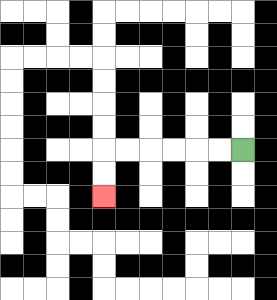{'start': '[10, 6]', 'end': '[4, 8]', 'path_directions': 'L,L,L,L,L,L,D,D', 'path_coordinates': '[[10, 6], [9, 6], [8, 6], [7, 6], [6, 6], [5, 6], [4, 6], [4, 7], [4, 8]]'}